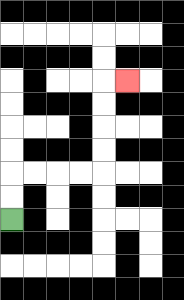{'start': '[0, 9]', 'end': '[5, 3]', 'path_directions': 'U,U,R,R,R,R,U,U,U,U,R', 'path_coordinates': '[[0, 9], [0, 8], [0, 7], [1, 7], [2, 7], [3, 7], [4, 7], [4, 6], [4, 5], [4, 4], [4, 3], [5, 3]]'}